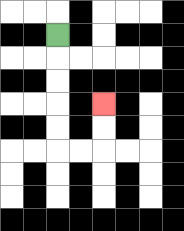{'start': '[2, 1]', 'end': '[4, 4]', 'path_directions': 'D,D,D,D,D,R,R,U,U', 'path_coordinates': '[[2, 1], [2, 2], [2, 3], [2, 4], [2, 5], [2, 6], [3, 6], [4, 6], [4, 5], [4, 4]]'}